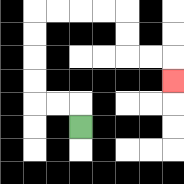{'start': '[3, 5]', 'end': '[7, 3]', 'path_directions': 'U,L,L,U,U,U,U,R,R,R,R,D,D,R,R,D', 'path_coordinates': '[[3, 5], [3, 4], [2, 4], [1, 4], [1, 3], [1, 2], [1, 1], [1, 0], [2, 0], [3, 0], [4, 0], [5, 0], [5, 1], [5, 2], [6, 2], [7, 2], [7, 3]]'}